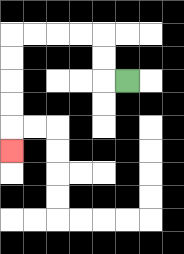{'start': '[5, 3]', 'end': '[0, 6]', 'path_directions': 'L,U,U,L,L,L,L,D,D,D,D,D', 'path_coordinates': '[[5, 3], [4, 3], [4, 2], [4, 1], [3, 1], [2, 1], [1, 1], [0, 1], [0, 2], [0, 3], [0, 4], [0, 5], [0, 6]]'}